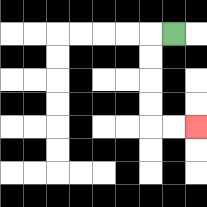{'start': '[7, 1]', 'end': '[8, 5]', 'path_directions': 'L,D,D,D,D,R,R', 'path_coordinates': '[[7, 1], [6, 1], [6, 2], [6, 3], [6, 4], [6, 5], [7, 5], [8, 5]]'}